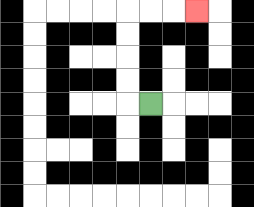{'start': '[6, 4]', 'end': '[8, 0]', 'path_directions': 'L,U,U,U,U,R,R,R', 'path_coordinates': '[[6, 4], [5, 4], [5, 3], [5, 2], [5, 1], [5, 0], [6, 0], [7, 0], [8, 0]]'}